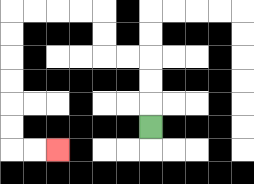{'start': '[6, 5]', 'end': '[2, 6]', 'path_directions': 'U,U,U,L,L,U,U,L,L,L,L,D,D,D,D,D,D,R,R', 'path_coordinates': '[[6, 5], [6, 4], [6, 3], [6, 2], [5, 2], [4, 2], [4, 1], [4, 0], [3, 0], [2, 0], [1, 0], [0, 0], [0, 1], [0, 2], [0, 3], [0, 4], [0, 5], [0, 6], [1, 6], [2, 6]]'}